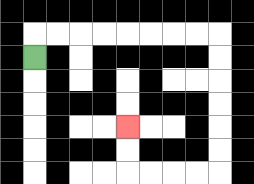{'start': '[1, 2]', 'end': '[5, 5]', 'path_directions': 'U,R,R,R,R,R,R,R,R,D,D,D,D,D,D,L,L,L,L,U,U', 'path_coordinates': '[[1, 2], [1, 1], [2, 1], [3, 1], [4, 1], [5, 1], [6, 1], [7, 1], [8, 1], [9, 1], [9, 2], [9, 3], [9, 4], [9, 5], [9, 6], [9, 7], [8, 7], [7, 7], [6, 7], [5, 7], [5, 6], [5, 5]]'}